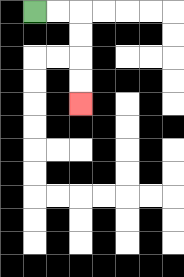{'start': '[1, 0]', 'end': '[3, 4]', 'path_directions': 'R,R,D,D,D,D', 'path_coordinates': '[[1, 0], [2, 0], [3, 0], [3, 1], [3, 2], [3, 3], [3, 4]]'}